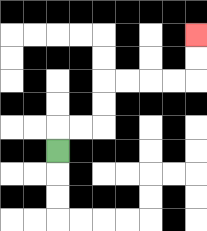{'start': '[2, 6]', 'end': '[8, 1]', 'path_directions': 'U,R,R,U,U,R,R,R,R,U,U', 'path_coordinates': '[[2, 6], [2, 5], [3, 5], [4, 5], [4, 4], [4, 3], [5, 3], [6, 3], [7, 3], [8, 3], [8, 2], [8, 1]]'}